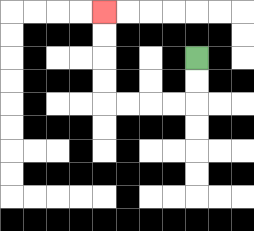{'start': '[8, 2]', 'end': '[4, 0]', 'path_directions': 'D,D,L,L,L,L,U,U,U,U', 'path_coordinates': '[[8, 2], [8, 3], [8, 4], [7, 4], [6, 4], [5, 4], [4, 4], [4, 3], [4, 2], [4, 1], [4, 0]]'}